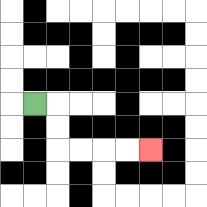{'start': '[1, 4]', 'end': '[6, 6]', 'path_directions': 'R,D,D,R,R,R,R', 'path_coordinates': '[[1, 4], [2, 4], [2, 5], [2, 6], [3, 6], [4, 6], [5, 6], [6, 6]]'}